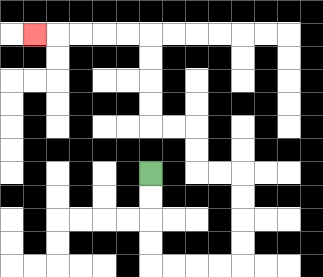{'start': '[6, 7]', 'end': '[1, 1]', 'path_directions': 'D,D,D,D,R,R,R,R,U,U,U,U,L,L,U,U,L,L,U,U,U,U,L,L,L,L,L', 'path_coordinates': '[[6, 7], [6, 8], [6, 9], [6, 10], [6, 11], [7, 11], [8, 11], [9, 11], [10, 11], [10, 10], [10, 9], [10, 8], [10, 7], [9, 7], [8, 7], [8, 6], [8, 5], [7, 5], [6, 5], [6, 4], [6, 3], [6, 2], [6, 1], [5, 1], [4, 1], [3, 1], [2, 1], [1, 1]]'}